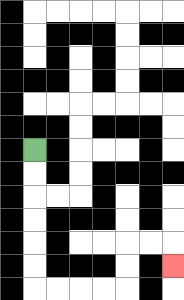{'start': '[1, 6]', 'end': '[7, 11]', 'path_directions': 'D,D,D,D,D,D,R,R,R,R,U,U,R,R,D', 'path_coordinates': '[[1, 6], [1, 7], [1, 8], [1, 9], [1, 10], [1, 11], [1, 12], [2, 12], [3, 12], [4, 12], [5, 12], [5, 11], [5, 10], [6, 10], [7, 10], [7, 11]]'}